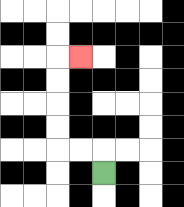{'start': '[4, 7]', 'end': '[3, 2]', 'path_directions': 'U,L,L,U,U,U,U,R', 'path_coordinates': '[[4, 7], [4, 6], [3, 6], [2, 6], [2, 5], [2, 4], [2, 3], [2, 2], [3, 2]]'}